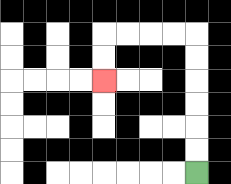{'start': '[8, 7]', 'end': '[4, 3]', 'path_directions': 'U,U,U,U,U,U,L,L,L,L,D,D', 'path_coordinates': '[[8, 7], [8, 6], [8, 5], [8, 4], [8, 3], [8, 2], [8, 1], [7, 1], [6, 1], [5, 1], [4, 1], [4, 2], [4, 3]]'}